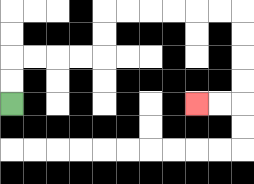{'start': '[0, 4]', 'end': '[8, 4]', 'path_directions': 'U,U,R,R,R,R,U,U,R,R,R,R,R,R,D,D,D,D,L,L', 'path_coordinates': '[[0, 4], [0, 3], [0, 2], [1, 2], [2, 2], [3, 2], [4, 2], [4, 1], [4, 0], [5, 0], [6, 0], [7, 0], [8, 0], [9, 0], [10, 0], [10, 1], [10, 2], [10, 3], [10, 4], [9, 4], [8, 4]]'}